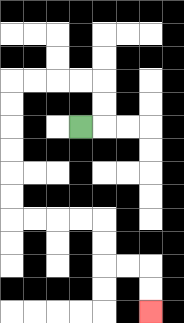{'start': '[3, 5]', 'end': '[6, 13]', 'path_directions': 'R,U,U,L,L,L,L,D,D,D,D,D,D,R,R,R,R,D,D,R,R,D,D', 'path_coordinates': '[[3, 5], [4, 5], [4, 4], [4, 3], [3, 3], [2, 3], [1, 3], [0, 3], [0, 4], [0, 5], [0, 6], [0, 7], [0, 8], [0, 9], [1, 9], [2, 9], [3, 9], [4, 9], [4, 10], [4, 11], [5, 11], [6, 11], [6, 12], [6, 13]]'}